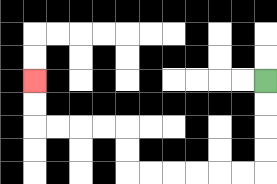{'start': '[11, 3]', 'end': '[1, 3]', 'path_directions': 'D,D,D,D,L,L,L,L,L,L,U,U,L,L,L,L,U,U', 'path_coordinates': '[[11, 3], [11, 4], [11, 5], [11, 6], [11, 7], [10, 7], [9, 7], [8, 7], [7, 7], [6, 7], [5, 7], [5, 6], [5, 5], [4, 5], [3, 5], [2, 5], [1, 5], [1, 4], [1, 3]]'}